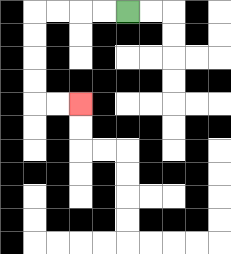{'start': '[5, 0]', 'end': '[3, 4]', 'path_directions': 'L,L,L,L,D,D,D,D,R,R', 'path_coordinates': '[[5, 0], [4, 0], [3, 0], [2, 0], [1, 0], [1, 1], [1, 2], [1, 3], [1, 4], [2, 4], [3, 4]]'}